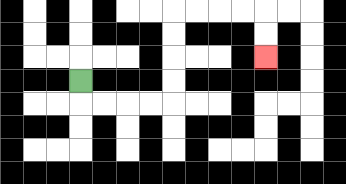{'start': '[3, 3]', 'end': '[11, 2]', 'path_directions': 'D,R,R,R,R,U,U,U,U,R,R,R,R,D,D', 'path_coordinates': '[[3, 3], [3, 4], [4, 4], [5, 4], [6, 4], [7, 4], [7, 3], [7, 2], [7, 1], [7, 0], [8, 0], [9, 0], [10, 0], [11, 0], [11, 1], [11, 2]]'}